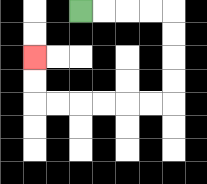{'start': '[3, 0]', 'end': '[1, 2]', 'path_directions': 'R,R,R,R,D,D,D,D,L,L,L,L,L,L,U,U', 'path_coordinates': '[[3, 0], [4, 0], [5, 0], [6, 0], [7, 0], [7, 1], [7, 2], [7, 3], [7, 4], [6, 4], [5, 4], [4, 4], [3, 4], [2, 4], [1, 4], [1, 3], [1, 2]]'}